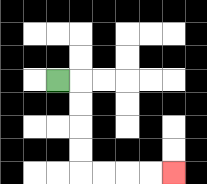{'start': '[2, 3]', 'end': '[7, 7]', 'path_directions': 'R,D,D,D,D,R,R,R,R', 'path_coordinates': '[[2, 3], [3, 3], [3, 4], [3, 5], [3, 6], [3, 7], [4, 7], [5, 7], [6, 7], [7, 7]]'}